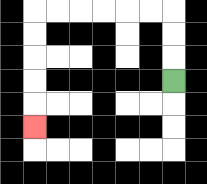{'start': '[7, 3]', 'end': '[1, 5]', 'path_directions': 'U,U,U,L,L,L,L,L,L,D,D,D,D,D', 'path_coordinates': '[[7, 3], [7, 2], [7, 1], [7, 0], [6, 0], [5, 0], [4, 0], [3, 0], [2, 0], [1, 0], [1, 1], [1, 2], [1, 3], [1, 4], [1, 5]]'}